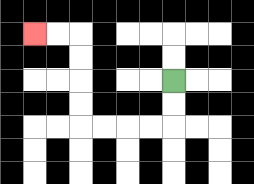{'start': '[7, 3]', 'end': '[1, 1]', 'path_directions': 'D,D,L,L,L,L,U,U,U,U,L,L', 'path_coordinates': '[[7, 3], [7, 4], [7, 5], [6, 5], [5, 5], [4, 5], [3, 5], [3, 4], [3, 3], [3, 2], [3, 1], [2, 1], [1, 1]]'}